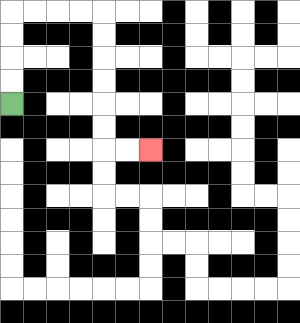{'start': '[0, 4]', 'end': '[6, 6]', 'path_directions': 'U,U,U,U,R,R,R,R,D,D,D,D,D,D,R,R', 'path_coordinates': '[[0, 4], [0, 3], [0, 2], [0, 1], [0, 0], [1, 0], [2, 0], [3, 0], [4, 0], [4, 1], [4, 2], [4, 3], [4, 4], [4, 5], [4, 6], [5, 6], [6, 6]]'}